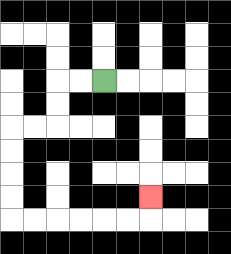{'start': '[4, 3]', 'end': '[6, 8]', 'path_directions': 'L,L,D,D,L,L,D,D,D,D,R,R,R,R,R,R,U', 'path_coordinates': '[[4, 3], [3, 3], [2, 3], [2, 4], [2, 5], [1, 5], [0, 5], [0, 6], [0, 7], [0, 8], [0, 9], [1, 9], [2, 9], [3, 9], [4, 9], [5, 9], [6, 9], [6, 8]]'}